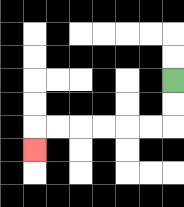{'start': '[7, 3]', 'end': '[1, 6]', 'path_directions': 'D,D,L,L,L,L,L,L,D', 'path_coordinates': '[[7, 3], [7, 4], [7, 5], [6, 5], [5, 5], [4, 5], [3, 5], [2, 5], [1, 5], [1, 6]]'}